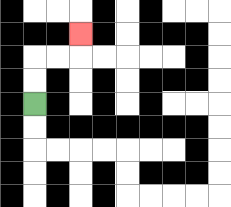{'start': '[1, 4]', 'end': '[3, 1]', 'path_directions': 'U,U,R,R,U', 'path_coordinates': '[[1, 4], [1, 3], [1, 2], [2, 2], [3, 2], [3, 1]]'}